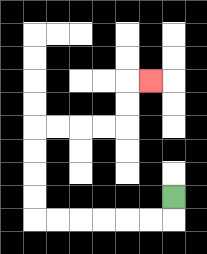{'start': '[7, 8]', 'end': '[6, 3]', 'path_directions': 'D,L,L,L,L,L,L,U,U,U,U,R,R,R,R,U,U,R', 'path_coordinates': '[[7, 8], [7, 9], [6, 9], [5, 9], [4, 9], [3, 9], [2, 9], [1, 9], [1, 8], [1, 7], [1, 6], [1, 5], [2, 5], [3, 5], [4, 5], [5, 5], [5, 4], [5, 3], [6, 3]]'}